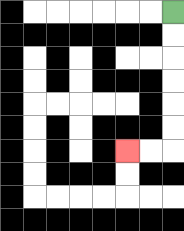{'start': '[7, 0]', 'end': '[5, 6]', 'path_directions': 'D,D,D,D,D,D,L,L', 'path_coordinates': '[[7, 0], [7, 1], [7, 2], [7, 3], [7, 4], [7, 5], [7, 6], [6, 6], [5, 6]]'}